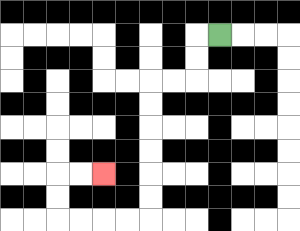{'start': '[9, 1]', 'end': '[4, 7]', 'path_directions': 'L,D,D,L,L,D,D,D,D,D,D,L,L,L,L,U,U,R,R', 'path_coordinates': '[[9, 1], [8, 1], [8, 2], [8, 3], [7, 3], [6, 3], [6, 4], [6, 5], [6, 6], [6, 7], [6, 8], [6, 9], [5, 9], [4, 9], [3, 9], [2, 9], [2, 8], [2, 7], [3, 7], [4, 7]]'}